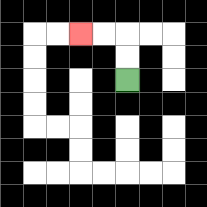{'start': '[5, 3]', 'end': '[3, 1]', 'path_directions': 'U,U,L,L', 'path_coordinates': '[[5, 3], [5, 2], [5, 1], [4, 1], [3, 1]]'}